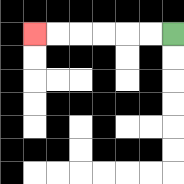{'start': '[7, 1]', 'end': '[1, 1]', 'path_directions': 'L,L,L,L,L,L', 'path_coordinates': '[[7, 1], [6, 1], [5, 1], [4, 1], [3, 1], [2, 1], [1, 1]]'}